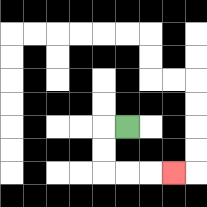{'start': '[5, 5]', 'end': '[7, 7]', 'path_directions': 'L,D,D,R,R,R', 'path_coordinates': '[[5, 5], [4, 5], [4, 6], [4, 7], [5, 7], [6, 7], [7, 7]]'}